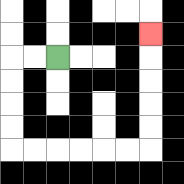{'start': '[2, 2]', 'end': '[6, 1]', 'path_directions': 'L,L,D,D,D,D,R,R,R,R,R,R,U,U,U,U,U', 'path_coordinates': '[[2, 2], [1, 2], [0, 2], [0, 3], [0, 4], [0, 5], [0, 6], [1, 6], [2, 6], [3, 6], [4, 6], [5, 6], [6, 6], [6, 5], [6, 4], [6, 3], [6, 2], [6, 1]]'}